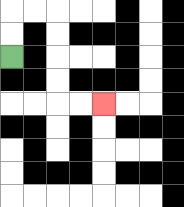{'start': '[0, 2]', 'end': '[4, 4]', 'path_directions': 'U,U,R,R,D,D,D,D,R,R', 'path_coordinates': '[[0, 2], [0, 1], [0, 0], [1, 0], [2, 0], [2, 1], [2, 2], [2, 3], [2, 4], [3, 4], [4, 4]]'}